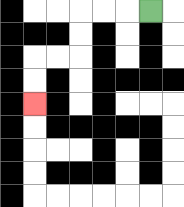{'start': '[6, 0]', 'end': '[1, 4]', 'path_directions': 'L,L,L,D,D,L,L,D,D', 'path_coordinates': '[[6, 0], [5, 0], [4, 0], [3, 0], [3, 1], [3, 2], [2, 2], [1, 2], [1, 3], [1, 4]]'}